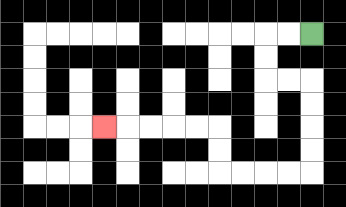{'start': '[13, 1]', 'end': '[4, 5]', 'path_directions': 'L,L,D,D,R,R,D,D,D,D,L,L,L,L,U,U,L,L,L,L,L', 'path_coordinates': '[[13, 1], [12, 1], [11, 1], [11, 2], [11, 3], [12, 3], [13, 3], [13, 4], [13, 5], [13, 6], [13, 7], [12, 7], [11, 7], [10, 7], [9, 7], [9, 6], [9, 5], [8, 5], [7, 5], [6, 5], [5, 5], [4, 5]]'}